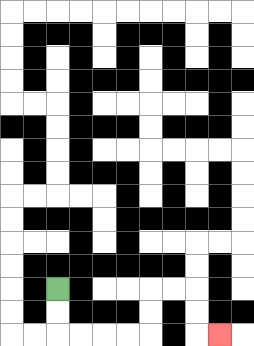{'start': '[2, 12]', 'end': '[9, 14]', 'path_directions': 'D,D,R,R,R,R,U,U,R,R,D,D,R', 'path_coordinates': '[[2, 12], [2, 13], [2, 14], [3, 14], [4, 14], [5, 14], [6, 14], [6, 13], [6, 12], [7, 12], [8, 12], [8, 13], [8, 14], [9, 14]]'}